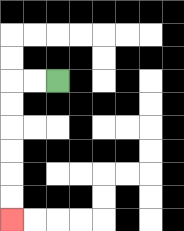{'start': '[2, 3]', 'end': '[0, 9]', 'path_directions': 'L,L,D,D,D,D,D,D', 'path_coordinates': '[[2, 3], [1, 3], [0, 3], [0, 4], [0, 5], [0, 6], [0, 7], [0, 8], [0, 9]]'}